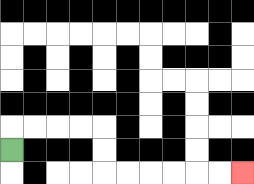{'start': '[0, 6]', 'end': '[10, 7]', 'path_directions': 'U,R,R,R,R,D,D,R,R,R,R,R,R', 'path_coordinates': '[[0, 6], [0, 5], [1, 5], [2, 5], [3, 5], [4, 5], [4, 6], [4, 7], [5, 7], [6, 7], [7, 7], [8, 7], [9, 7], [10, 7]]'}